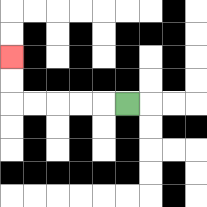{'start': '[5, 4]', 'end': '[0, 2]', 'path_directions': 'L,L,L,L,L,U,U', 'path_coordinates': '[[5, 4], [4, 4], [3, 4], [2, 4], [1, 4], [0, 4], [0, 3], [0, 2]]'}